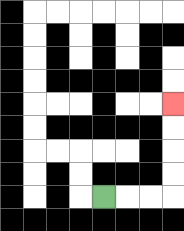{'start': '[4, 8]', 'end': '[7, 4]', 'path_directions': 'R,R,R,U,U,U,U', 'path_coordinates': '[[4, 8], [5, 8], [6, 8], [7, 8], [7, 7], [7, 6], [7, 5], [7, 4]]'}